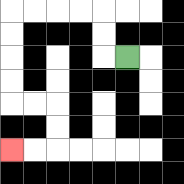{'start': '[5, 2]', 'end': '[0, 6]', 'path_directions': 'L,U,U,L,L,L,L,D,D,D,D,R,R,D,D,L,L', 'path_coordinates': '[[5, 2], [4, 2], [4, 1], [4, 0], [3, 0], [2, 0], [1, 0], [0, 0], [0, 1], [0, 2], [0, 3], [0, 4], [1, 4], [2, 4], [2, 5], [2, 6], [1, 6], [0, 6]]'}